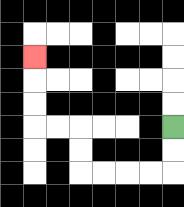{'start': '[7, 5]', 'end': '[1, 2]', 'path_directions': 'D,D,L,L,L,L,U,U,L,L,U,U,U', 'path_coordinates': '[[7, 5], [7, 6], [7, 7], [6, 7], [5, 7], [4, 7], [3, 7], [3, 6], [3, 5], [2, 5], [1, 5], [1, 4], [1, 3], [1, 2]]'}